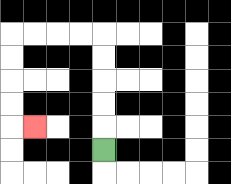{'start': '[4, 6]', 'end': '[1, 5]', 'path_directions': 'U,U,U,U,U,L,L,L,L,D,D,D,D,R', 'path_coordinates': '[[4, 6], [4, 5], [4, 4], [4, 3], [4, 2], [4, 1], [3, 1], [2, 1], [1, 1], [0, 1], [0, 2], [0, 3], [0, 4], [0, 5], [1, 5]]'}